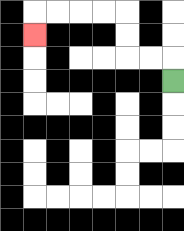{'start': '[7, 3]', 'end': '[1, 1]', 'path_directions': 'U,L,L,U,U,L,L,L,L,D', 'path_coordinates': '[[7, 3], [7, 2], [6, 2], [5, 2], [5, 1], [5, 0], [4, 0], [3, 0], [2, 0], [1, 0], [1, 1]]'}